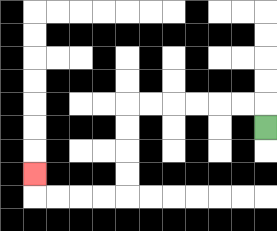{'start': '[11, 5]', 'end': '[1, 7]', 'path_directions': 'U,L,L,L,L,L,L,D,D,D,D,L,L,L,L,U', 'path_coordinates': '[[11, 5], [11, 4], [10, 4], [9, 4], [8, 4], [7, 4], [6, 4], [5, 4], [5, 5], [5, 6], [5, 7], [5, 8], [4, 8], [3, 8], [2, 8], [1, 8], [1, 7]]'}